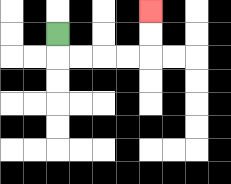{'start': '[2, 1]', 'end': '[6, 0]', 'path_directions': 'D,R,R,R,R,U,U', 'path_coordinates': '[[2, 1], [2, 2], [3, 2], [4, 2], [5, 2], [6, 2], [6, 1], [6, 0]]'}